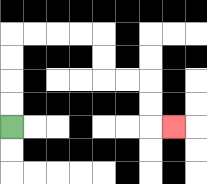{'start': '[0, 5]', 'end': '[7, 5]', 'path_directions': 'U,U,U,U,R,R,R,R,D,D,R,R,D,D,R', 'path_coordinates': '[[0, 5], [0, 4], [0, 3], [0, 2], [0, 1], [1, 1], [2, 1], [3, 1], [4, 1], [4, 2], [4, 3], [5, 3], [6, 3], [6, 4], [6, 5], [7, 5]]'}